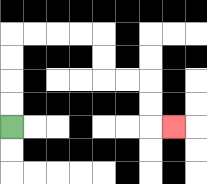{'start': '[0, 5]', 'end': '[7, 5]', 'path_directions': 'U,U,U,U,R,R,R,R,D,D,R,R,D,D,R', 'path_coordinates': '[[0, 5], [0, 4], [0, 3], [0, 2], [0, 1], [1, 1], [2, 1], [3, 1], [4, 1], [4, 2], [4, 3], [5, 3], [6, 3], [6, 4], [6, 5], [7, 5]]'}